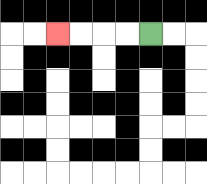{'start': '[6, 1]', 'end': '[2, 1]', 'path_directions': 'L,L,L,L', 'path_coordinates': '[[6, 1], [5, 1], [4, 1], [3, 1], [2, 1]]'}